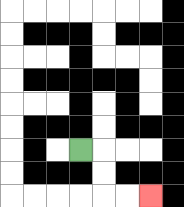{'start': '[3, 6]', 'end': '[6, 8]', 'path_directions': 'R,D,D,R,R', 'path_coordinates': '[[3, 6], [4, 6], [4, 7], [4, 8], [5, 8], [6, 8]]'}